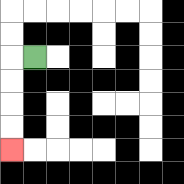{'start': '[1, 2]', 'end': '[0, 6]', 'path_directions': 'L,D,D,D,D', 'path_coordinates': '[[1, 2], [0, 2], [0, 3], [0, 4], [0, 5], [0, 6]]'}